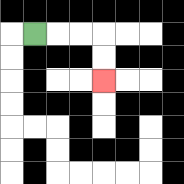{'start': '[1, 1]', 'end': '[4, 3]', 'path_directions': 'R,R,R,D,D', 'path_coordinates': '[[1, 1], [2, 1], [3, 1], [4, 1], [4, 2], [4, 3]]'}